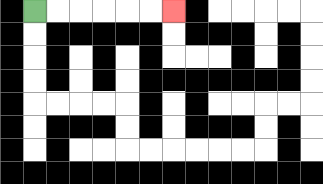{'start': '[1, 0]', 'end': '[7, 0]', 'path_directions': 'R,R,R,R,R,R', 'path_coordinates': '[[1, 0], [2, 0], [3, 0], [4, 0], [5, 0], [6, 0], [7, 0]]'}